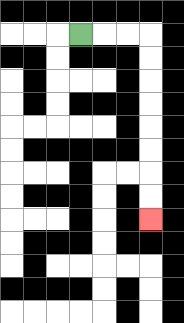{'start': '[3, 1]', 'end': '[6, 9]', 'path_directions': 'R,R,R,D,D,D,D,D,D,D,D', 'path_coordinates': '[[3, 1], [4, 1], [5, 1], [6, 1], [6, 2], [6, 3], [6, 4], [6, 5], [6, 6], [6, 7], [6, 8], [6, 9]]'}